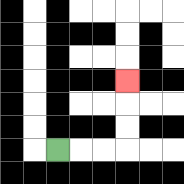{'start': '[2, 6]', 'end': '[5, 3]', 'path_directions': 'R,R,R,U,U,U', 'path_coordinates': '[[2, 6], [3, 6], [4, 6], [5, 6], [5, 5], [5, 4], [5, 3]]'}